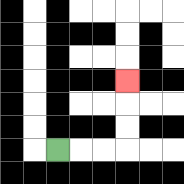{'start': '[2, 6]', 'end': '[5, 3]', 'path_directions': 'R,R,R,U,U,U', 'path_coordinates': '[[2, 6], [3, 6], [4, 6], [5, 6], [5, 5], [5, 4], [5, 3]]'}